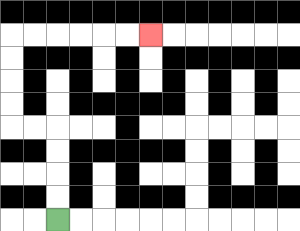{'start': '[2, 9]', 'end': '[6, 1]', 'path_directions': 'U,U,U,U,L,L,U,U,U,U,R,R,R,R,R,R', 'path_coordinates': '[[2, 9], [2, 8], [2, 7], [2, 6], [2, 5], [1, 5], [0, 5], [0, 4], [0, 3], [0, 2], [0, 1], [1, 1], [2, 1], [3, 1], [4, 1], [5, 1], [6, 1]]'}